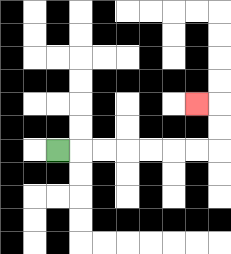{'start': '[2, 6]', 'end': '[8, 4]', 'path_directions': 'R,R,R,R,R,R,R,U,U,L', 'path_coordinates': '[[2, 6], [3, 6], [4, 6], [5, 6], [6, 6], [7, 6], [8, 6], [9, 6], [9, 5], [9, 4], [8, 4]]'}